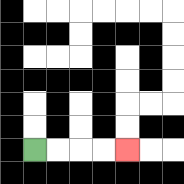{'start': '[1, 6]', 'end': '[5, 6]', 'path_directions': 'R,R,R,R', 'path_coordinates': '[[1, 6], [2, 6], [3, 6], [4, 6], [5, 6]]'}